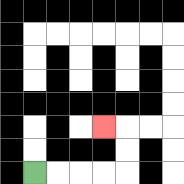{'start': '[1, 7]', 'end': '[4, 5]', 'path_directions': 'R,R,R,R,U,U,L', 'path_coordinates': '[[1, 7], [2, 7], [3, 7], [4, 7], [5, 7], [5, 6], [5, 5], [4, 5]]'}